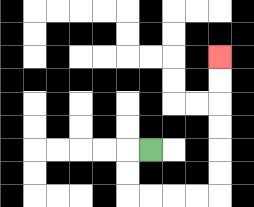{'start': '[6, 6]', 'end': '[9, 2]', 'path_directions': 'L,D,D,R,R,R,R,U,U,U,U,U,U', 'path_coordinates': '[[6, 6], [5, 6], [5, 7], [5, 8], [6, 8], [7, 8], [8, 8], [9, 8], [9, 7], [9, 6], [9, 5], [9, 4], [9, 3], [9, 2]]'}